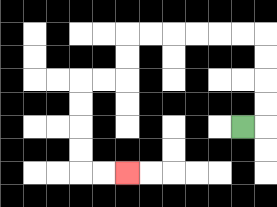{'start': '[10, 5]', 'end': '[5, 7]', 'path_directions': 'R,U,U,U,U,L,L,L,L,L,L,D,D,L,L,D,D,D,D,R,R', 'path_coordinates': '[[10, 5], [11, 5], [11, 4], [11, 3], [11, 2], [11, 1], [10, 1], [9, 1], [8, 1], [7, 1], [6, 1], [5, 1], [5, 2], [5, 3], [4, 3], [3, 3], [3, 4], [3, 5], [3, 6], [3, 7], [4, 7], [5, 7]]'}